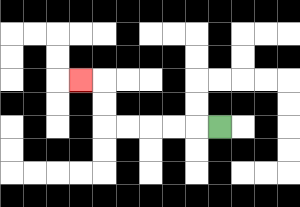{'start': '[9, 5]', 'end': '[3, 3]', 'path_directions': 'L,L,L,L,L,U,U,L', 'path_coordinates': '[[9, 5], [8, 5], [7, 5], [6, 5], [5, 5], [4, 5], [4, 4], [4, 3], [3, 3]]'}